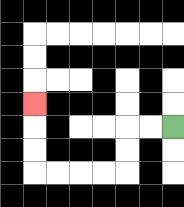{'start': '[7, 5]', 'end': '[1, 4]', 'path_directions': 'L,L,D,D,L,L,L,L,U,U,U', 'path_coordinates': '[[7, 5], [6, 5], [5, 5], [5, 6], [5, 7], [4, 7], [3, 7], [2, 7], [1, 7], [1, 6], [1, 5], [1, 4]]'}